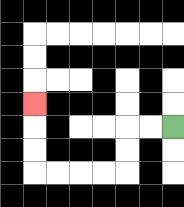{'start': '[7, 5]', 'end': '[1, 4]', 'path_directions': 'L,L,D,D,L,L,L,L,U,U,U', 'path_coordinates': '[[7, 5], [6, 5], [5, 5], [5, 6], [5, 7], [4, 7], [3, 7], [2, 7], [1, 7], [1, 6], [1, 5], [1, 4]]'}